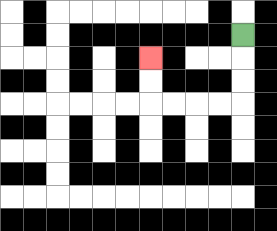{'start': '[10, 1]', 'end': '[6, 2]', 'path_directions': 'D,D,D,L,L,L,L,U,U', 'path_coordinates': '[[10, 1], [10, 2], [10, 3], [10, 4], [9, 4], [8, 4], [7, 4], [6, 4], [6, 3], [6, 2]]'}